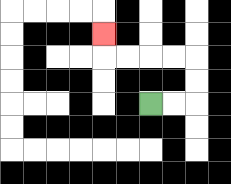{'start': '[6, 4]', 'end': '[4, 1]', 'path_directions': 'R,R,U,U,L,L,L,L,U', 'path_coordinates': '[[6, 4], [7, 4], [8, 4], [8, 3], [8, 2], [7, 2], [6, 2], [5, 2], [4, 2], [4, 1]]'}